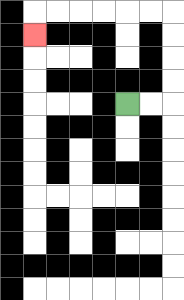{'start': '[5, 4]', 'end': '[1, 1]', 'path_directions': 'R,R,U,U,U,U,L,L,L,L,L,L,D', 'path_coordinates': '[[5, 4], [6, 4], [7, 4], [7, 3], [7, 2], [7, 1], [7, 0], [6, 0], [5, 0], [4, 0], [3, 0], [2, 0], [1, 0], [1, 1]]'}